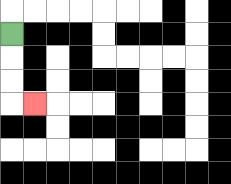{'start': '[0, 1]', 'end': '[1, 4]', 'path_directions': 'D,D,D,R', 'path_coordinates': '[[0, 1], [0, 2], [0, 3], [0, 4], [1, 4]]'}